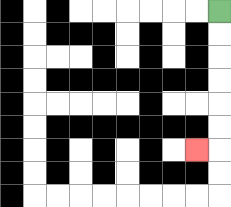{'start': '[9, 0]', 'end': '[8, 6]', 'path_directions': 'D,D,D,D,D,D,L', 'path_coordinates': '[[9, 0], [9, 1], [9, 2], [9, 3], [9, 4], [9, 5], [9, 6], [8, 6]]'}